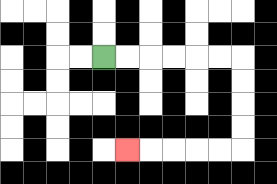{'start': '[4, 2]', 'end': '[5, 6]', 'path_directions': 'R,R,R,R,R,R,D,D,D,D,L,L,L,L,L', 'path_coordinates': '[[4, 2], [5, 2], [6, 2], [7, 2], [8, 2], [9, 2], [10, 2], [10, 3], [10, 4], [10, 5], [10, 6], [9, 6], [8, 6], [7, 6], [6, 6], [5, 6]]'}